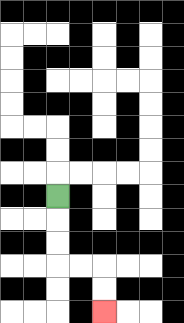{'start': '[2, 8]', 'end': '[4, 13]', 'path_directions': 'D,D,D,R,R,D,D', 'path_coordinates': '[[2, 8], [2, 9], [2, 10], [2, 11], [3, 11], [4, 11], [4, 12], [4, 13]]'}